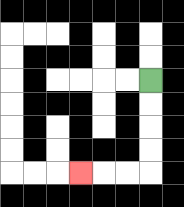{'start': '[6, 3]', 'end': '[3, 7]', 'path_directions': 'D,D,D,D,L,L,L', 'path_coordinates': '[[6, 3], [6, 4], [6, 5], [6, 6], [6, 7], [5, 7], [4, 7], [3, 7]]'}